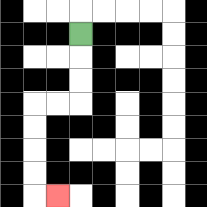{'start': '[3, 1]', 'end': '[2, 8]', 'path_directions': 'D,D,D,L,L,D,D,D,D,R', 'path_coordinates': '[[3, 1], [3, 2], [3, 3], [3, 4], [2, 4], [1, 4], [1, 5], [1, 6], [1, 7], [1, 8], [2, 8]]'}